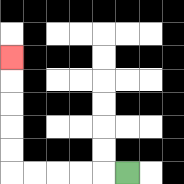{'start': '[5, 7]', 'end': '[0, 2]', 'path_directions': 'L,L,L,L,L,U,U,U,U,U', 'path_coordinates': '[[5, 7], [4, 7], [3, 7], [2, 7], [1, 7], [0, 7], [0, 6], [0, 5], [0, 4], [0, 3], [0, 2]]'}